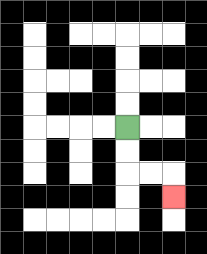{'start': '[5, 5]', 'end': '[7, 8]', 'path_directions': 'D,D,R,R,D', 'path_coordinates': '[[5, 5], [5, 6], [5, 7], [6, 7], [7, 7], [7, 8]]'}